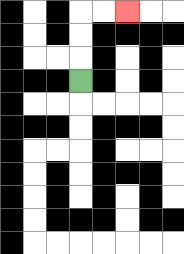{'start': '[3, 3]', 'end': '[5, 0]', 'path_directions': 'U,U,U,R,R', 'path_coordinates': '[[3, 3], [3, 2], [3, 1], [3, 0], [4, 0], [5, 0]]'}